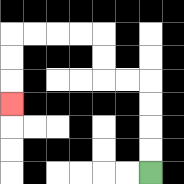{'start': '[6, 7]', 'end': '[0, 4]', 'path_directions': 'U,U,U,U,L,L,U,U,L,L,L,L,D,D,D', 'path_coordinates': '[[6, 7], [6, 6], [6, 5], [6, 4], [6, 3], [5, 3], [4, 3], [4, 2], [4, 1], [3, 1], [2, 1], [1, 1], [0, 1], [0, 2], [0, 3], [0, 4]]'}